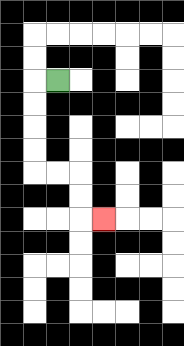{'start': '[2, 3]', 'end': '[4, 9]', 'path_directions': 'L,D,D,D,D,R,R,D,D,R', 'path_coordinates': '[[2, 3], [1, 3], [1, 4], [1, 5], [1, 6], [1, 7], [2, 7], [3, 7], [3, 8], [3, 9], [4, 9]]'}